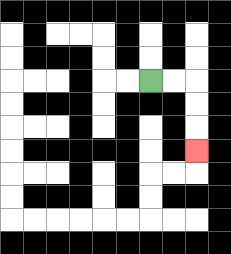{'start': '[6, 3]', 'end': '[8, 6]', 'path_directions': 'R,R,D,D,D', 'path_coordinates': '[[6, 3], [7, 3], [8, 3], [8, 4], [8, 5], [8, 6]]'}